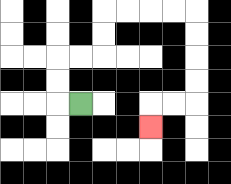{'start': '[3, 4]', 'end': '[6, 5]', 'path_directions': 'L,U,U,R,R,U,U,R,R,R,R,D,D,D,D,L,L,D', 'path_coordinates': '[[3, 4], [2, 4], [2, 3], [2, 2], [3, 2], [4, 2], [4, 1], [4, 0], [5, 0], [6, 0], [7, 0], [8, 0], [8, 1], [8, 2], [8, 3], [8, 4], [7, 4], [6, 4], [6, 5]]'}